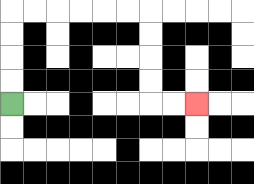{'start': '[0, 4]', 'end': '[8, 4]', 'path_directions': 'U,U,U,U,R,R,R,R,R,R,D,D,D,D,R,R', 'path_coordinates': '[[0, 4], [0, 3], [0, 2], [0, 1], [0, 0], [1, 0], [2, 0], [3, 0], [4, 0], [5, 0], [6, 0], [6, 1], [6, 2], [6, 3], [6, 4], [7, 4], [8, 4]]'}